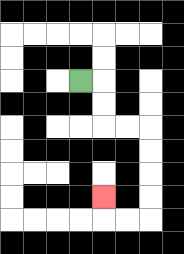{'start': '[3, 3]', 'end': '[4, 8]', 'path_directions': 'R,D,D,R,R,D,D,D,D,L,L,U', 'path_coordinates': '[[3, 3], [4, 3], [4, 4], [4, 5], [5, 5], [6, 5], [6, 6], [6, 7], [6, 8], [6, 9], [5, 9], [4, 9], [4, 8]]'}